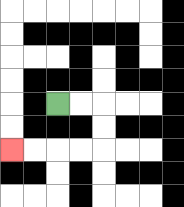{'start': '[2, 4]', 'end': '[0, 6]', 'path_directions': 'R,R,D,D,L,L,L,L', 'path_coordinates': '[[2, 4], [3, 4], [4, 4], [4, 5], [4, 6], [3, 6], [2, 6], [1, 6], [0, 6]]'}